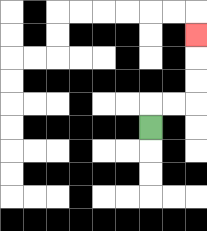{'start': '[6, 5]', 'end': '[8, 1]', 'path_directions': 'U,R,R,U,U,U', 'path_coordinates': '[[6, 5], [6, 4], [7, 4], [8, 4], [8, 3], [8, 2], [8, 1]]'}